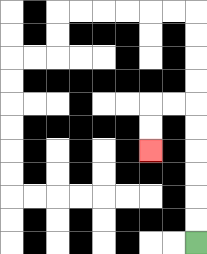{'start': '[8, 10]', 'end': '[6, 6]', 'path_directions': 'U,U,U,U,U,U,L,L,D,D', 'path_coordinates': '[[8, 10], [8, 9], [8, 8], [8, 7], [8, 6], [8, 5], [8, 4], [7, 4], [6, 4], [6, 5], [6, 6]]'}